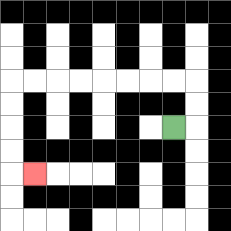{'start': '[7, 5]', 'end': '[1, 7]', 'path_directions': 'R,U,U,L,L,L,L,L,L,L,L,D,D,D,D,R', 'path_coordinates': '[[7, 5], [8, 5], [8, 4], [8, 3], [7, 3], [6, 3], [5, 3], [4, 3], [3, 3], [2, 3], [1, 3], [0, 3], [0, 4], [0, 5], [0, 6], [0, 7], [1, 7]]'}